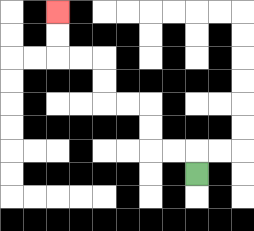{'start': '[8, 7]', 'end': '[2, 0]', 'path_directions': 'U,L,L,U,U,L,L,U,U,L,L,U,U', 'path_coordinates': '[[8, 7], [8, 6], [7, 6], [6, 6], [6, 5], [6, 4], [5, 4], [4, 4], [4, 3], [4, 2], [3, 2], [2, 2], [2, 1], [2, 0]]'}